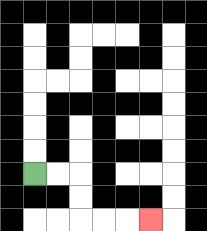{'start': '[1, 7]', 'end': '[6, 9]', 'path_directions': 'R,R,D,D,R,R,R', 'path_coordinates': '[[1, 7], [2, 7], [3, 7], [3, 8], [3, 9], [4, 9], [5, 9], [6, 9]]'}